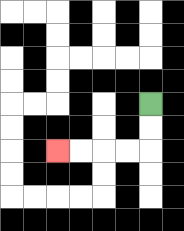{'start': '[6, 4]', 'end': '[2, 6]', 'path_directions': 'D,D,L,L,L,L', 'path_coordinates': '[[6, 4], [6, 5], [6, 6], [5, 6], [4, 6], [3, 6], [2, 6]]'}